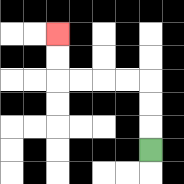{'start': '[6, 6]', 'end': '[2, 1]', 'path_directions': 'U,U,U,L,L,L,L,U,U', 'path_coordinates': '[[6, 6], [6, 5], [6, 4], [6, 3], [5, 3], [4, 3], [3, 3], [2, 3], [2, 2], [2, 1]]'}